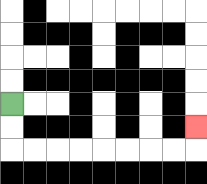{'start': '[0, 4]', 'end': '[8, 5]', 'path_directions': 'D,D,R,R,R,R,R,R,R,R,U', 'path_coordinates': '[[0, 4], [0, 5], [0, 6], [1, 6], [2, 6], [3, 6], [4, 6], [5, 6], [6, 6], [7, 6], [8, 6], [8, 5]]'}